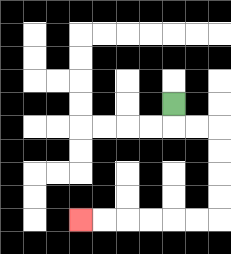{'start': '[7, 4]', 'end': '[3, 9]', 'path_directions': 'D,R,R,D,D,D,D,L,L,L,L,L,L', 'path_coordinates': '[[7, 4], [7, 5], [8, 5], [9, 5], [9, 6], [9, 7], [9, 8], [9, 9], [8, 9], [7, 9], [6, 9], [5, 9], [4, 9], [3, 9]]'}